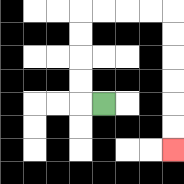{'start': '[4, 4]', 'end': '[7, 6]', 'path_directions': 'L,U,U,U,U,R,R,R,R,D,D,D,D,D,D', 'path_coordinates': '[[4, 4], [3, 4], [3, 3], [3, 2], [3, 1], [3, 0], [4, 0], [5, 0], [6, 0], [7, 0], [7, 1], [7, 2], [7, 3], [7, 4], [7, 5], [7, 6]]'}